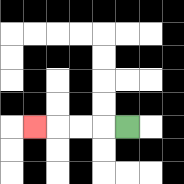{'start': '[5, 5]', 'end': '[1, 5]', 'path_directions': 'L,L,L,L', 'path_coordinates': '[[5, 5], [4, 5], [3, 5], [2, 5], [1, 5]]'}